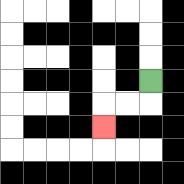{'start': '[6, 3]', 'end': '[4, 5]', 'path_directions': 'D,L,L,D', 'path_coordinates': '[[6, 3], [6, 4], [5, 4], [4, 4], [4, 5]]'}